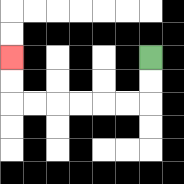{'start': '[6, 2]', 'end': '[0, 2]', 'path_directions': 'D,D,L,L,L,L,L,L,U,U', 'path_coordinates': '[[6, 2], [6, 3], [6, 4], [5, 4], [4, 4], [3, 4], [2, 4], [1, 4], [0, 4], [0, 3], [0, 2]]'}